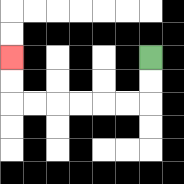{'start': '[6, 2]', 'end': '[0, 2]', 'path_directions': 'D,D,L,L,L,L,L,L,U,U', 'path_coordinates': '[[6, 2], [6, 3], [6, 4], [5, 4], [4, 4], [3, 4], [2, 4], [1, 4], [0, 4], [0, 3], [0, 2]]'}